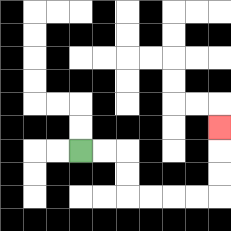{'start': '[3, 6]', 'end': '[9, 5]', 'path_directions': 'R,R,D,D,R,R,R,R,U,U,U', 'path_coordinates': '[[3, 6], [4, 6], [5, 6], [5, 7], [5, 8], [6, 8], [7, 8], [8, 8], [9, 8], [9, 7], [9, 6], [9, 5]]'}